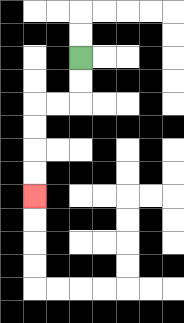{'start': '[3, 2]', 'end': '[1, 8]', 'path_directions': 'D,D,L,L,D,D,D,D', 'path_coordinates': '[[3, 2], [3, 3], [3, 4], [2, 4], [1, 4], [1, 5], [1, 6], [1, 7], [1, 8]]'}